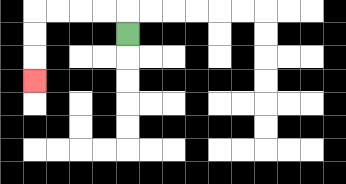{'start': '[5, 1]', 'end': '[1, 3]', 'path_directions': 'U,L,L,L,L,D,D,D', 'path_coordinates': '[[5, 1], [5, 0], [4, 0], [3, 0], [2, 0], [1, 0], [1, 1], [1, 2], [1, 3]]'}